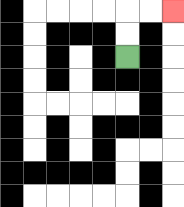{'start': '[5, 2]', 'end': '[7, 0]', 'path_directions': 'U,U,R,R', 'path_coordinates': '[[5, 2], [5, 1], [5, 0], [6, 0], [7, 0]]'}